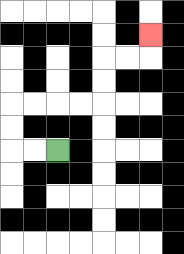{'start': '[2, 6]', 'end': '[6, 1]', 'path_directions': 'L,L,U,U,R,R,R,R,U,U,R,R,U', 'path_coordinates': '[[2, 6], [1, 6], [0, 6], [0, 5], [0, 4], [1, 4], [2, 4], [3, 4], [4, 4], [4, 3], [4, 2], [5, 2], [6, 2], [6, 1]]'}